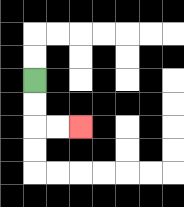{'start': '[1, 3]', 'end': '[3, 5]', 'path_directions': 'D,D,R,R', 'path_coordinates': '[[1, 3], [1, 4], [1, 5], [2, 5], [3, 5]]'}